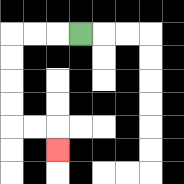{'start': '[3, 1]', 'end': '[2, 6]', 'path_directions': 'L,L,L,D,D,D,D,R,R,D', 'path_coordinates': '[[3, 1], [2, 1], [1, 1], [0, 1], [0, 2], [0, 3], [0, 4], [0, 5], [1, 5], [2, 5], [2, 6]]'}